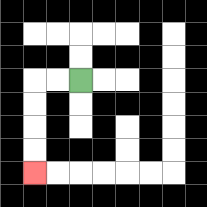{'start': '[3, 3]', 'end': '[1, 7]', 'path_directions': 'L,L,D,D,D,D', 'path_coordinates': '[[3, 3], [2, 3], [1, 3], [1, 4], [1, 5], [1, 6], [1, 7]]'}